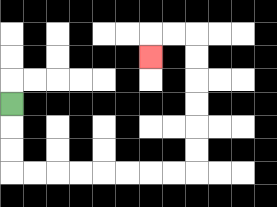{'start': '[0, 4]', 'end': '[6, 2]', 'path_directions': 'D,D,D,R,R,R,R,R,R,R,R,U,U,U,U,U,U,L,L,D', 'path_coordinates': '[[0, 4], [0, 5], [0, 6], [0, 7], [1, 7], [2, 7], [3, 7], [4, 7], [5, 7], [6, 7], [7, 7], [8, 7], [8, 6], [8, 5], [8, 4], [8, 3], [8, 2], [8, 1], [7, 1], [6, 1], [6, 2]]'}